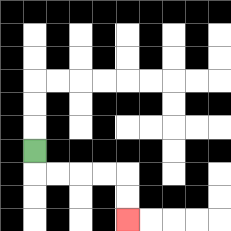{'start': '[1, 6]', 'end': '[5, 9]', 'path_directions': 'D,R,R,R,R,D,D', 'path_coordinates': '[[1, 6], [1, 7], [2, 7], [3, 7], [4, 7], [5, 7], [5, 8], [5, 9]]'}